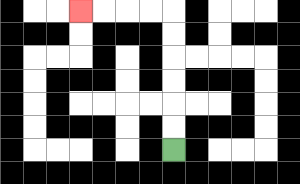{'start': '[7, 6]', 'end': '[3, 0]', 'path_directions': 'U,U,U,U,U,U,L,L,L,L', 'path_coordinates': '[[7, 6], [7, 5], [7, 4], [7, 3], [7, 2], [7, 1], [7, 0], [6, 0], [5, 0], [4, 0], [3, 0]]'}